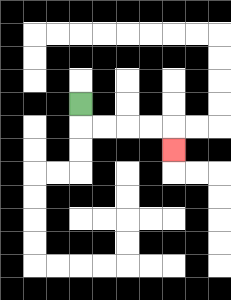{'start': '[3, 4]', 'end': '[7, 6]', 'path_directions': 'D,R,R,R,R,D', 'path_coordinates': '[[3, 4], [3, 5], [4, 5], [5, 5], [6, 5], [7, 5], [7, 6]]'}